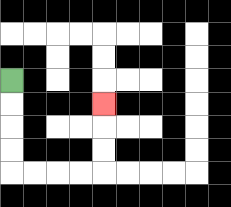{'start': '[0, 3]', 'end': '[4, 4]', 'path_directions': 'D,D,D,D,R,R,R,R,U,U,U', 'path_coordinates': '[[0, 3], [0, 4], [0, 5], [0, 6], [0, 7], [1, 7], [2, 7], [3, 7], [4, 7], [4, 6], [4, 5], [4, 4]]'}